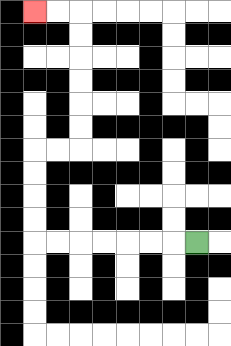{'start': '[8, 10]', 'end': '[1, 0]', 'path_directions': 'L,L,L,L,L,L,L,U,U,U,U,R,R,U,U,U,U,U,U,L,L', 'path_coordinates': '[[8, 10], [7, 10], [6, 10], [5, 10], [4, 10], [3, 10], [2, 10], [1, 10], [1, 9], [1, 8], [1, 7], [1, 6], [2, 6], [3, 6], [3, 5], [3, 4], [3, 3], [3, 2], [3, 1], [3, 0], [2, 0], [1, 0]]'}